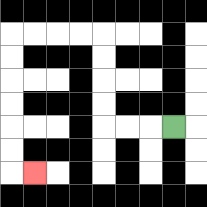{'start': '[7, 5]', 'end': '[1, 7]', 'path_directions': 'L,L,L,U,U,U,U,L,L,L,L,D,D,D,D,D,D,R', 'path_coordinates': '[[7, 5], [6, 5], [5, 5], [4, 5], [4, 4], [4, 3], [4, 2], [4, 1], [3, 1], [2, 1], [1, 1], [0, 1], [0, 2], [0, 3], [0, 4], [0, 5], [0, 6], [0, 7], [1, 7]]'}